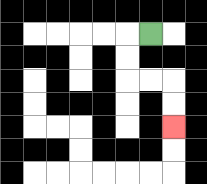{'start': '[6, 1]', 'end': '[7, 5]', 'path_directions': 'L,D,D,R,R,D,D', 'path_coordinates': '[[6, 1], [5, 1], [5, 2], [5, 3], [6, 3], [7, 3], [7, 4], [7, 5]]'}